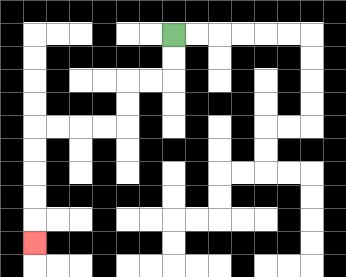{'start': '[7, 1]', 'end': '[1, 10]', 'path_directions': 'D,D,L,L,D,D,L,L,L,L,D,D,D,D,D', 'path_coordinates': '[[7, 1], [7, 2], [7, 3], [6, 3], [5, 3], [5, 4], [5, 5], [4, 5], [3, 5], [2, 5], [1, 5], [1, 6], [1, 7], [1, 8], [1, 9], [1, 10]]'}